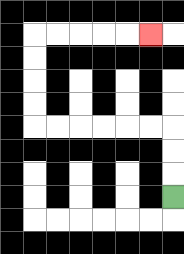{'start': '[7, 8]', 'end': '[6, 1]', 'path_directions': 'U,U,U,L,L,L,L,L,L,U,U,U,U,R,R,R,R,R', 'path_coordinates': '[[7, 8], [7, 7], [7, 6], [7, 5], [6, 5], [5, 5], [4, 5], [3, 5], [2, 5], [1, 5], [1, 4], [1, 3], [1, 2], [1, 1], [2, 1], [3, 1], [4, 1], [5, 1], [6, 1]]'}